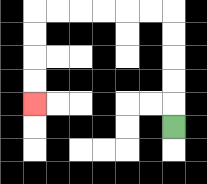{'start': '[7, 5]', 'end': '[1, 4]', 'path_directions': 'U,U,U,U,U,L,L,L,L,L,L,D,D,D,D', 'path_coordinates': '[[7, 5], [7, 4], [7, 3], [7, 2], [7, 1], [7, 0], [6, 0], [5, 0], [4, 0], [3, 0], [2, 0], [1, 0], [1, 1], [1, 2], [1, 3], [1, 4]]'}